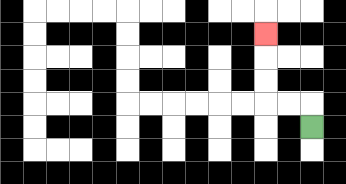{'start': '[13, 5]', 'end': '[11, 1]', 'path_directions': 'U,L,L,U,U,U', 'path_coordinates': '[[13, 5], [13, 4], [12, 4], [11, 4], [11, 3], [11, 2], [11, 1]]'}